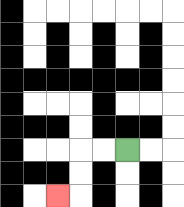{'start': '[5, 6]', 'end': '[2, 8]', 'path_directions': 'L,L,D,D,L', 'path_coordinates': '[[5, 6], [4, 6], [3, 6], [3, 7], [3, 8], [2, 8]]'}